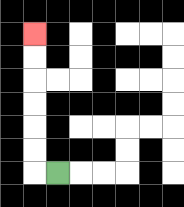{'start': '[2, 7]', 'end': '[1, 1]', 'path_directions': 'L,U,U,U,U,U,U', 'path_coordinates': '[[2, 7], [1, 7], [1, 6], [1, 5], [1, 4], [1, 3], [1, 2], [1, 1]]'}